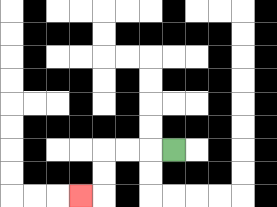{'start': '[7, 6]', 'end': '[3, 8]', 'path_directions': 'L,L,L,D,D,L', 'path_coordinates': '[[7, 6], [6, 6], [5, 6], [4, 6], [4, 7], [4, 8], [3, 8]]'}